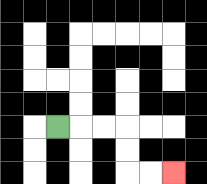{'start': '[2, 5]', 'end': '[7, 7]', 'path_directions': 'R,R,R,D,D,R,R', 'path_coordinates': '[[2, 5], [3, 5], [4, 5], [5, 5], [5, 6], [5, 7], [6, 7], [7, 7]]'}